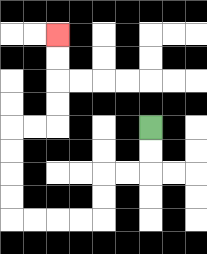{'start': '[6, 5]', 'end': '[2, 1]', 'path_directions': 'D,D,L,L,D,D,L,L,L,L,U,U,U,U,R,R,U,U,U,U', 'path_coordinates': '[[6, 5], [6, 6], [6, 7], [5, 7], [4, 7], [4, 8], [4, 9], [3, 9], [2, 9], [1, 9], [0, 9], [0, 8], [0, 7], [0, 6], [0, 5], [1, 5], [2, 5], [2, 4], [2, 3], [2, 2], [2, 1]]'}